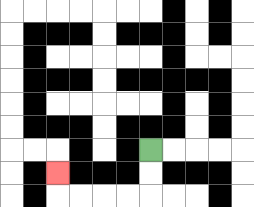{'start': '[6, 6]', 'end': '[2, 7]', 'path_directions': 'D,D,L,L,L,L,U', 'path_coordinates': '[[6, 6], [6, 7], [6, 8], [5, 8], [4, 8], [3, 8], [2, 8], [2, 7]]'}